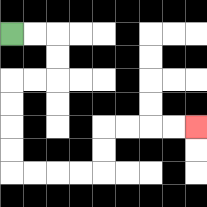{'start': '[0, 1]', 'end': '[8, 5]', 'path_directions': 'R,R,D,D,L,L,D,D,D,D,R,R,R,R,U,U,R,R,R,R', 'path_coordinates': '[[0, 1], [1, 1], [2, 1], [2, 2], [2, 3], [1, 3], [0, 3], [0, 4], [0, 5], [0, 6], [0, 7], [1, 7], [2, 7], [3, 7], [4, 7], [4, 6], [4, 5], [5, 5], [6, 5], [7, 5], [8, 5]]'}